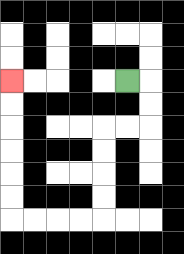{'start': '[5, 3]', 'end': '[0, 3]', 'path_directions': 'R,D,D,L,L,D,D,D,D,L,L,L,L,U,U,U,U,U,U', 'path_coordinates': '[[5, 3], [6, 3], [6, 4], [6, 5], [5, 5], [4, 5], [4, 6], [4, 7], [4, 8], [4, 9], [3, 9], [2, 9], [1, 9], [0, 9], [0, 8], [0, 7], [0, 6], [0, 5], [0, 4], [0, 3]]'}